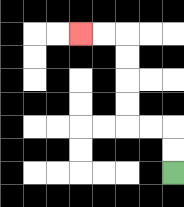{'start': '[7, 7]', 'end': '[3, 1]', 'path_directions': 'U,U,L,L,U,U,U,U,L,L', 'path_coordinates': '[[7, 7], [7, 6], [7, 5], [6, 5], [5, 5], [5, 4], [5, 3], [5, 2], [5, 1], [4, 1], [3, 1]]'}